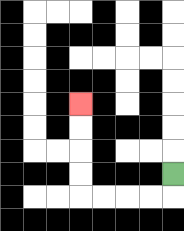{'start': '[7, 7]', 'end': '[3, 4]', 'path_directions': 'D,L,L,L,L,U,U,U,U', 'path_coordinates': '[[7, 7], [7, 8], [6, 8], [5, 8], [4, 8], [3, 8], [3, 7], [3, 6], [3, 5], [3, 4]]'}